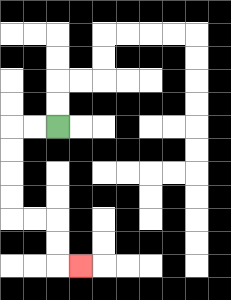{'start': '[2, 5]', 'end': '[3, 11]', 'path_directions': 'L,L,D,D,D,D,R,R,D,D,R', 'path_coordinates': '[[2, 5], [1, 5], [0, 5], [0, 6], [0, 7], [0, 8], [0, 9], [1, 9], [2, 9], [2, 10], [2, 11], [3, 11]]'}